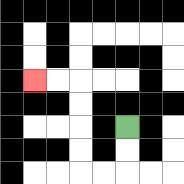{'start': '[5, 5]', 'end': '[1, 3]', 'path_directions': 'D,D,L,L,U,U,U,U,L,L', 'path_coordinates': '[[5, 5], [5, 6], [5, 7], [4, 7], [3, 7], [3, 6], [3, 5], [3, 4], [3, 3], [2, 3], [1, 3]]'}